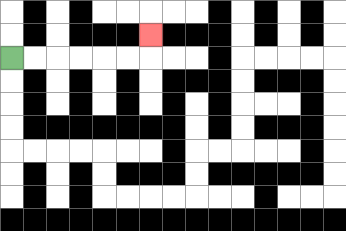{'start': '[0, 2]', 'end': '[6, 1]', 'path_directions': 'R,R,R,R,R,R,U', 'path_coordinates': '[[0, 2], [1, 2], [2, 2], [3, 2], [4, 2], [5, 2], [6, 2], [6, 1]]'}